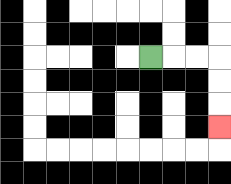{'start': '[6, 2]', 'end': '[9, 5]', 'path_directions': 'R,R,R,D,D,D', 'path_coordinates': '[[6, 2], [7, 2], [8, 2], [9, 2], [9, 3], [9, 4], [9, 5]]'}